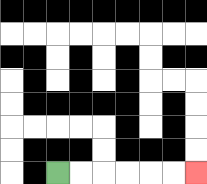{'start': '[2, 7]', 'end': '[8, 7]', 'path_directions': 'R,R,R,R,R,R', 'path_coordinates': '[[2, 7], [3, 7], [4, 7], [5, 7], [6, 7], [7, 7], [8, 7]]'}